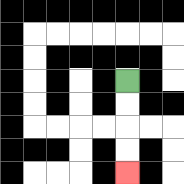{'start': '[5, 3]', 'end': '[5, 7]', 'path_directions': 'D,D,D,D', 'path_coordinates': '[[5, 3], [5, 4], [5, 5], [5, 6], [5, 7]]'}